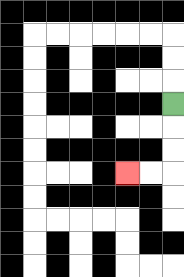{'start': '[7, 4]', 'end': '[5, 7]', 'path_directions': 'D,D,D,L,L', 'path_coordinates': '[[7, 4], [7, 5], [7, 6], [7, 7], [6, 7], [5, 7]]'}